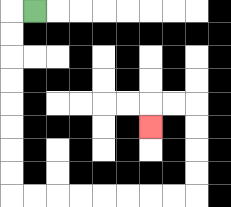{'start': '[1, 0]', 'end': '[6, 5]', 'path_directions': 'L,D,D,D,D,D,D,D,D,R,R,R,R,R,R,R,R,U,U,U,U,L,L,D', 'path_coordinates': '[[1, 0], [0, 0], [0, 1], [0, 2], [0, 3], [0, 4], [0, 5], [0, 6], [0, 7], [0, 8], [1, 8], [2, 8], [3, 8], [4, 8], [5, 8], [6, 8], [7, 8], [8, 8], [8, 7], [8, 6], [8, 5], [8, 4], [7, 4], [6, 4], [6, 5]]'}